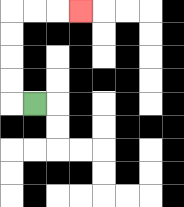{'start': '[1, 4]', 'end': '[3, 0]', 'path_directions': 'L,U,U,U,U,R,R,R', 'path_coordinates': '[[1, 4], [0, 4], [0, 3], [0, 2], [0, 1], [0, 0], [1, 0], [2, 0], [3, 0]]'}